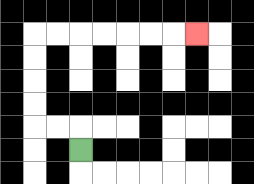{'start': '[3, 6]', 'end': '[8, 1]', 'path_directions': 'U,L,L,U,U,U,U,R,R,R,R,R,R,R', 'path_coordinates': '[[3, 6], [3, 5], [2, 5], [1, 5], [1, 4], [1, 3], [1, 2], [1, 1], [2, 1], [3, 1], [4, 1], [5, 1], [6, 1], [7, 1], [8, 1]]'}